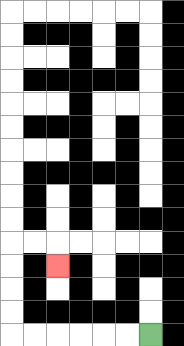{'start': '[6, 14]', 'end': '[2, 11]', 'path_directions': 'L,L,L,L,L,L,U,U,U,U,R,R,D', 'path_coordinates': '[[6, 14], [5, 14], [4, 14], [3, 14], [2, 14], [1, 14], [0, 14], [0, 13], [0, 12], [0, 11], [0, 10], [1, 10], [2, 10], [2, 11]]'}